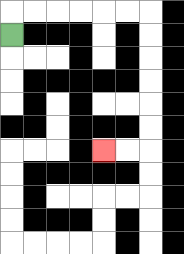{'start': '[0, 1]', 'end': '[4, 6]', 'path_directions': 'U,R,R,R,R,R,R,D,D,D,D,D,D,L,L', 'path_coordinates': '[[0, 1], [0, 0], [1, 0], [2, 0], [3, 0], [4, 0], [5, 0], [6, 0], [6, 1], [6, 2], [6, 3], [6, 4], [6, 5], [6, 6], [5, 6], [4, 6]]'}